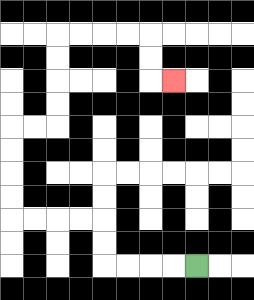{'start': '[8, 11]', 'end': '[7, 3]', 'path_directions': 'L,L,L,L,U,U,L,L,L,L,U,U,U,U,R,R,U,U,U,U,R,R,R,R,D,D,R', 'path_coordinates': '[[8, 11], [7, 11], [6, 11], [5, 11], [4, 11], [4, 10], [4, 9], [3, 9], [2, 9], [1, 9], [0, 9], [0, 8], [0, 7], [0, 6], [0, 5], [1, 5], [2, 5], [2, 4], [2, 3], [2, 2], [2, 1], [3, 1], [4, 1], [5, 1], [6, 1], [6, 2], [6, 3], [7, 3]]'}